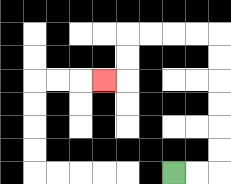{'start': '[7, 7]', 'end': '[4, 3]', 'path_directions': 'R,R,U,U,U,U,U,U,L,L,L,L,D,D,L', 'path_coordinates': '[[7, 7], [8, 7], [9, 7], [9, 6], [9, 5], [9, 4], [9, 3], [9, 2], [9, 1], [8, 1], [7, 1], [6, 1], [5, 1], [5, 2], [5, 3], [4, 3]]'}